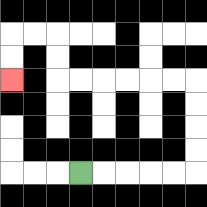{'start': '[3, 7]', 'end': '[0, 3]', 'path_directions': 'R,R,R,R,R,U,U,U,U,L,L,L,L,L,L,U,U,L,L,D,D', 'path_coordinates': '[[3, 7], [4, 7], [5, 7], [6, 7], [7, 7], [8, 7], [8, 6], [8, 5], [8, 4], [8, 3], [7, 3], [6, 3], [5, 3], [4, 3], [3, 3], [2, 3], [2, 2], [2, 1], [1, 1], [0, 1], [0, 2], [0, 3]]'}